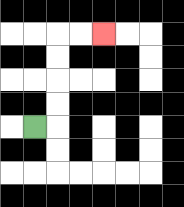{'start': '[1, 5]', 'end': '[4, 1]', 'path_directions': 'R,U,U,U,U,R,R', 'path_coordinates': '[[1, 5], [2, 5], [2, 4], [2, 3], [2, 2], [2, 1], [3, 1], [4, 1]]'}